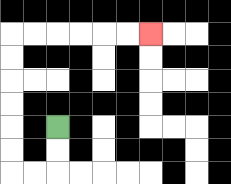{'start': '[2, 5]', 'end': '[6, 1]', 'path_directions': 'D,D,L,L,U,U,U,U,U,U,R,R,R,R,R,R', 'path_coordinates': '[[2, 5], [2, 6], [2, 7], [1, 7], [0, 7], [0, 6], [0, 5], [0, 4], [0, 3], [0, 2], [0, 1], [1, 1], [2, 1], [3, 1], [4, 1], [5, 1], [6, 1]]'}